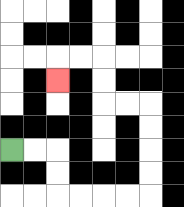{'start': '[0, 6]', 'end': '[2, 3]', 'path_directions': 'R,R,D,D,R,R,R,R,U,U,U,U,L,L,U,U,L,L,D', 'path_coordinates': '[[0, 6], [1, 6], [2, 6], [2, 7], [2, 8], [3, 8], [4, 8], [5, 8], [6, 8], [6, 7], [6, 6], [6, 5], [6, 4], [5, 4], [4, 4], [4, 3], [4, 2], [3, 2], [2, 2], [2, 3]]'}